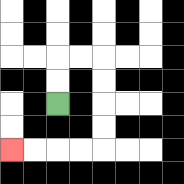{'start': '[2, 4]', 'end': '[0, 6]', 'path_directions': 'U,U,R,R,D,D,D,D,L,L,L,L', 'path_coordinates': '[[2, 4], [2, 3], [2, 2], [3, 2], [4, 2], [4, 3], [4, 4], [4, 5], [4, 6], [3, 6], [2, 6], [1, 6], [0, 6]]'}